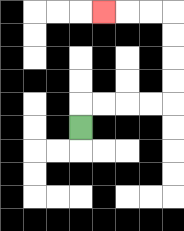{'start': '[3, 5]', 'end': '[4, 0]', 'path_directions': 'U,R,R,R,R,U,U,U,U,L,L,L', 'path_coordinates': '[[3, 5], [3, 4], [4, 4], [5, 4], [6, 4], [7, 4], [7, 3], [7, 2], [7, 1], [7, 0], [6, 0], [5, 0], [4, 0]]'}